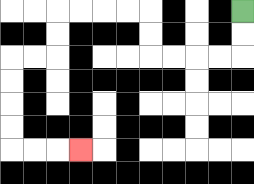{'start': '[10, 0]', 'end': '[3, 6]', 'path_directions': 'D,D,L,L,L,L,U,U,L,L,L,L,D,D,L,L,D,D,D,D,R,R,R', 'path_coordinates': '[[10, 0], [10, 1], [10, 2], [9, 2], [8, 2], [7, 2], [6, 2], [6, 1], [6, 0], [5, 0], [4, 0], [3, 0], [2, 0], [2, 1], [2, 2], [1, 2], [0, 2], [0, 3], [0, 4], [0, 5], [0, 6], [1, 6], [2, 6], [3, 6]]'}